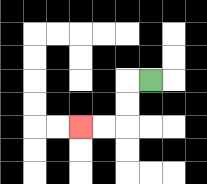{'start': '[6, 3]', 'end': '[3, 5]', 'path_directions': 'L,D,D,L,L', 'path_coordinates': '[[6, 3], [5, 3], [5, 4], [5, 5], [4, 5], [3, 5]]'}